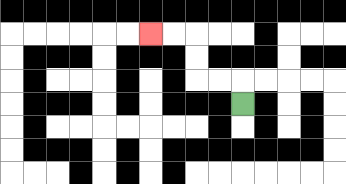{'start': '[10, 4]', 'end': '[6, 1]', 'path_directions': 'U,L,L,U,U,L,L', 'path_coordinates': '[[10, 4], [10, 3], [9, 3], [8, 3], [8, 2], [8, 1], [7, 1], [6, 1]]'}